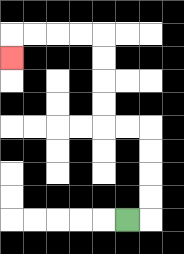{'start': '[5, 9]', 'end': '[0, 2]', 'path_directions': 'R,U,U,U,U,L,L,U,U,U,U,L,L,L,L,D', 'path_coordinates': '[[5, 9], [6, 9], [6, 8], [6, 7], [6, 6], [6, 5], [5, 5], [4, 5], [4, 4], [4, 3], [4, 2], [4, 1], [3, 1], [2, 1], [1, 1], [0, 1], [0, 2]]'}